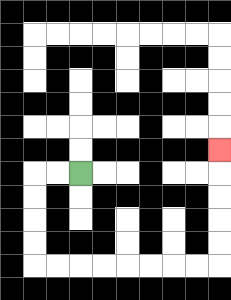{'start': '[3, 7]', 'end': '[9, 6]', 'path_directions': 'L,L,D,D,D,D,R,R,R,R,R,R,R,R,U,U,U,U,U', 'path_coordinates': '[[3, 7], [2, 7], [1, 7], [1, 8], [1, 9], [1, 10], [1, 11], [2, 11], [3, 11], [4, 11], [5, 11], [6, 11], [7, 11], [8, 11], [9, 11], [9, 10], [9, 9], [9, 8], [9, 7], [9, 6]]'}